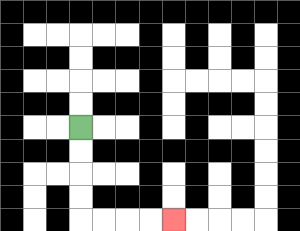{'start': '[3, 5]', 'end': '[7, 9]', 'path_directions': 'D,D,D,D,R,R,R,R', 'path_coordinates': '[[3, 5], [3, 6], [3, 7], [3, 8], [3, 9], [4, 9], [5, 9], [6, 9], [7, 9]]'}